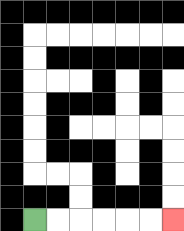{'start': '[1, 9]', 'end': '[7, 9]', 'path_directions': 'R,R,R,R,R,R', 'path_coordinates': '[[1, 9], [2, 9], [3, 9], [4, 9], [5, 9], [6, 9], [7, 9]]'}